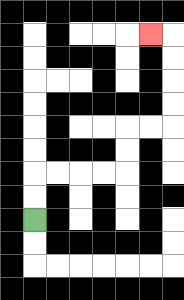{'start': '[1, 9]', 'end': '[6, 1]', 'path_directions': 'U,U,R,R,R,R,U,U,R,R,U,U,U,U,L', 'path_coordinates': '[[1, 9], [1, 8], [1, 7], [2, 7], [3, 7], [4, 7], [5, 7], [5, 6], [5, 5], [6, 5], [7, 5], [7, 4], [7, 3], [7, 2], [7, 1], [6, 1]]'}